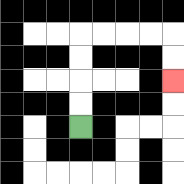{'start': '[3, 5]', 'end': '[7, 3]', 'path_directions': 'U,U,U,U,R,R,R,R,D,D', 'path_coordinates': '[[3, 5], [3, 4], [3, 3], [3, 2], [3, 1], [4, 1], [5, 1], [6, 1], [7, 1], [7, 2], [7, 3]]'}